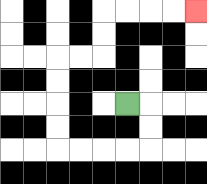{'start': '[5, 4]', 'end': '[8, 0]', 'path_directions': 'R,D,D,L,L,L,L,U,U,U,U,R,R,U,U,R,R,R,R', 'path_coordinates': '[[5, 4], [6, 4], [6, 5], [6, 6], [5, 6], [4, 6], [3, 6], [2, 6], [2, 5], [2, 4], [2, 3], [2, 2], [3, 2], [4, 2], [4, 1], [4, 0], [5, 0], [6, 0], [7, 0], [8, 0]]'}